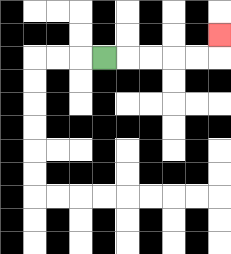{'start': '[4, 2]', 'end': '[9, 1]', 'path_directions': 'R,R,R,R,R,U', 'path_coordinates': '[[4, 2], [5, 2], [6, 2], [7, 2], [8, 2], [9, 2], [9, 1]]'}